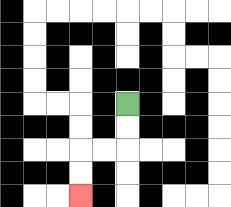{'start': '[5, 4]', 'end': '[3, 8]', 'path_directions': 'D,D,L,L,D,D', 'path_coordinates': '[[5, 4], [5, 5], [5, 6], [4, 6], [3, 6], [3, 7], [3, 8]]'}